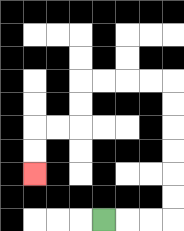{'start': '[4, 9]', 'end': '[1, 7]', 'path_directions': 'R,R,R,U,U,U,U,U,U,L,L,L,L,D,D,L,L,D,D', 'path_coordinates': '[[4, 9], [5, 9], [6, 9], [7, 9], [7, 8], [7, 7], [7, 6], [7, 5], [7, 4], [7, 3], [6, 3], [5, 3], [4, 3], [3, 3], [3, 4], [3, 5], [2, 5], [1, 5], [1, 6], [1, 7]]'}